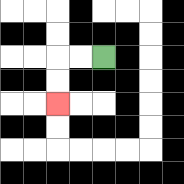{'start': '[4, 2]', 'end': '[2, 4]', 'path_directions': 'L,L,D,D', 'path_coordinates': '[[4, 2], [3, 2], [2, 2], [2, 3], [2, 4]]'}